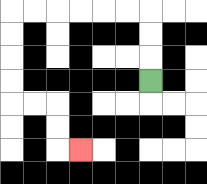{'start': '[6, 3]', 'end': '[3, 6]', 'path_directions': 'U,U,U,L,L,L,L,L,L,D,D,D,D,R,R,D,D,R', 'path_coordinates': '[[6, 3], [6, 2], [6, 1], [6, 0], [5, 0], [4, 0], [3, 0], [2, 0], [1, 0], [0, 0], [0, 1], [0, 2], [0, 3], [0, 4], [1, 4], [2, 4], [2, 5], [2, 6], [3, 6]]'}